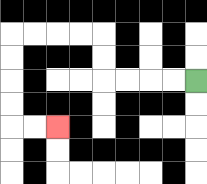{'start': '[8, 3]', 'end': '[2, 5]', 'path_directions': 'L,L,L,L,U,U,L,L,L,L,D,D,D,D,R,R', 'path_coordinates': '[[8, 3], [7, 3], [6, 3], [5, 3], [4, 3], [4, 2], [4, 1], [3, 1], [2, 1], [1, 1], [0, 1], [0, 2], [0, 3], [0, 4], [0, 5], [1, 5], [2, 5]]'}